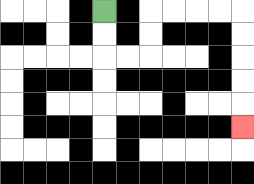{'start': '[4, 0]', 'end': '[10, 5]', 'path_directions': 'D,D,R,R,U,U,R,R,R,R,D,D,D,D,D', 'path_coordinates': '[[4, 0], [4, 1], [4, 2], [5, 2], [6, 2], [6, 1], [6, 0], [7, 0], [8, 0], [9, 0], [10, 0], [10, 1], [10, 2], [10, 3], [10, 4], [10, 5]]'}